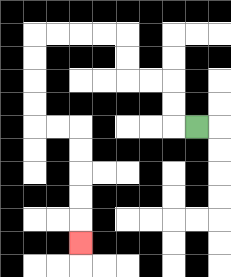{'start': '[8, 5]', 'end': '[3, 10]', 'path_directions': 'L,U,U,L,L,U,U,L,L,L,L,D,D,D,D,R,R,D,D,D,D,D', 'path_coordinates': '[[8, 5], [7, 5], [7, 4], [7, 3], [6, 3], [5, 3], [5, 2], [5, 1], [4, 1], [3, 1], [2, 1], [1, 1], [1, 2], [1, 3], [1, 4], [1, 5], [2, 5], [3, 5], [3, 6], [3, 7], [3, 8], [3, 9], [3, 10]]'}